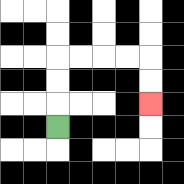{'start': '[2, 5]', 'end': '[6, 4]', 'path_directions': 'U,U,U,R,R,R,R,D,D', 'path_coordinates': '[[2, 5], [2, 4], [2, 3], [2, 2], [3, 2], [4, 2], [5, 2], [6, 2], [6, 3], [6, 4]]'}